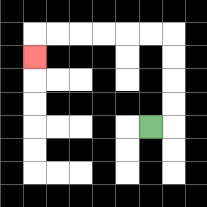{'start': '[6, 5]', 'end': '[1, 2]', 'path_directions': 'R,U,U,U,U,L,L,L,L,L,L,D', 'path_coordinates': '[[6, 5], [7, 5], [7, 4], [7, 3], [7, 2], [7, 1], [6, 1], [5, 1], [4, 1], [3, 1], [2, 1], [1, 1], [1, 2]]'}